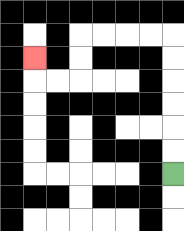{'start': '[7, 7]', 'end': '[1, 2]', 'path_directions': 'U,U,U,U,U,U,L,L,L,L,D,D,L,L,U', 'path_coordinates': '[[7, 7], [7, 6], [7, 5], [7, 4], [7, 3], [7, 2], [7, 1], [6, 1], [5, 1], [4, 1], [3, 1], [3, 2], [3, 3], [2, 3], [1, 3], [1, 2]]'}